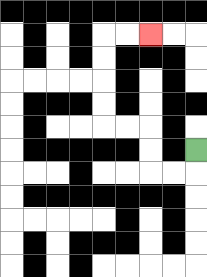{'start': '[8, 6]', 'end': '[6, 1]', 'path_directions': 'D,L,L,U,U,L,L,U,U,U,U,R,R', 'path_coordinates': '[[8, 6], [8, 7], [7, 7], [6, 7], [6, 6], [6, 5], [5, 5], [4, 5], [4, 4], [4, 3], [4, 2], [4, 1], [5, 1], [6, 1]]'}